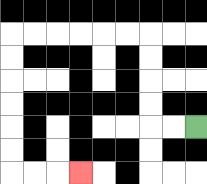{'start': '[8, 5]', 'end': '[3, 7]', 'path_directions': 'L,L,U,U,U,U,L,L,L,L,L,L,D,D,D,D,D,D,R,R,R', 'path_coordinates': '[[8, 5], [7, 5], [6, 5], [6, 4], [6, 3], [6, 2], [6, 1], [5, 1], [4, 1], [3, 1], [2, 1], [1, 1], [0, 1], [0, 2], [0, 3], [0, 4], [0, 5], [0, 6], [0, 7], [1, 7], [2, 7], [3, 7]]'}